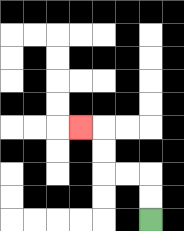{'start': '[6, 9]', 'end': '[3, 5]', 'path_directions': 'U,U,L,L,U,U,L', 'path_coordinates': '[[6, 9], [6, 8], [6, 7], [5, 7], [4, 7], [4, 6], [4, 5], [3, 5]]'}